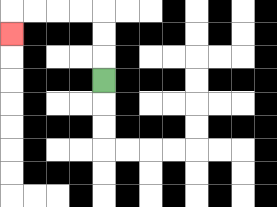{'start': '[4, 3]', 'end': '[0, 1]', 'path_directions': 'U,U,U,L,L,L,L,D', 'path_coordinates': '[[4, 3], [4, 2], [4, 1], [4, 0], [3, 0], [2, 0], [1, 0], [0, 0], [0, 1]]'}